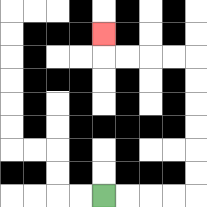{'start': '[4, 8]', 'end': '[4, 1]', 'path_directions': 'R,R,R,R,U,U,U,U,U,U,L,L,L,L,U', 'path_coordinates': '[[4, 8], [5, 8], [6, 8], [7, 8], [8, 8], [8, 7], [8, 6], [8, 5], [8, 4], [8, 3], [8, 2], [7, 2], [6, 2], [5, 2], [4, 2], [4, 1]]'}